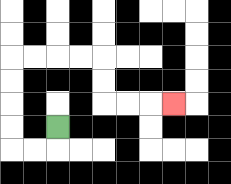{'start': '[2, 5]', 'end': '[7, 4]', 'path_directions': 'D,L,L,U,U,U,U,R,R,R,R,D,D,R,R,R', 'path_coordinates': '[[2, 5], [2, 6], [1, 6], [0, 6], [0, 5], [0, 4], [0, 3], [0, 2], [1, 2], [2, 2], [3, 2], [4, 2], [4, 3], [4, 4], [5, 4], [6, 4], [7, 4]]'}